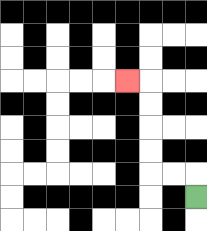{'start': '[8, 8]', 'end': '[5, 3]', 'path_directions': 'U,L,L,U,U,U,U,L', 'path_coordinates': '[[8, 8], [8, 7], [7, 7], [6, 7], [6, 6], [6, 5], [6, 4], [6, 3], [5, 3]]'}